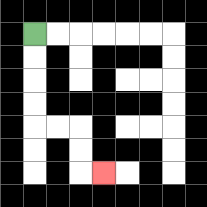{'start': '[1, 1]', 'end': '[4, 7]', 'path_directions': 'D,D,D,D,R,R,D,D,R', 'path_coordinates': '[[1, 1], [1, 2], [1, 3], [1, 4], [1, 5], [2, 5], [3, 5], [3, 6], [3, 7], [4, 7]]'}